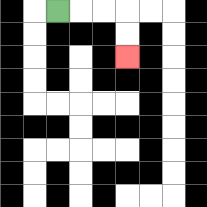{'start': '[2, 0]', 'end': '[5, 2]', 'path_directions': 'R,R,R,D,D', 'path_coordinates': '[[2, 0], [3, 0], [4, 0], [5, 0], [5, 1], [5, 2]]'}